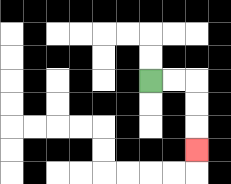{'start': '[6, 3]', 'end': '[8, 6]', 'path_directions': 'R,R,D,D,D', 'path_coordinates': '[[6, 3], [7, 3], [8, 3], [8, 4], [8, 5], [8, 6]]'}